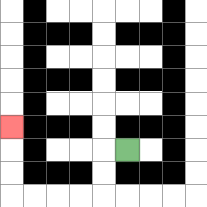{'start': '[5, 6]', 'end': '[0, 5]', 'path_directions': 'L,D,D,L,L,L,L,U,U,U', 'path_coordinates': '[[5, 6], [4, 6], [4, 7], [4, 8], [3, 8], [2, 8], [1, 8], [0, 8], [0, 7], [0, 6], [0, 5]]'}